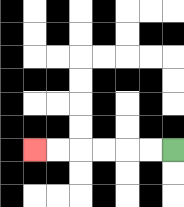{'start': '[7, 6]', 'end': '[1, 6]', 'path_directions': 'L,L,L,L,L,L', 'path_coordinates': '[[7, 6], [6, 6], [5, 6], [4, 6], [3, 6], [2, 6], [1, 6]]'}